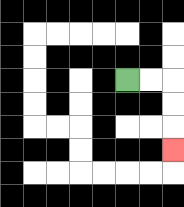{'start': '[5, 3]', 'end': '[7, 6]', 'path_directions': 'R,R,D,D,D', 'path_coordinates': '[[5, 3], [6, 3], [7, 3], [7, 4], [7, 5], [7, 6]]'}